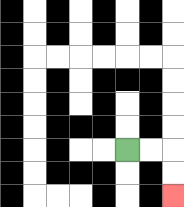{'start': '[5, 6]', 'end': '[7, 8]', 'path_directions': 'R,R,D,D', 'path_coordinates': '[[5, 6], [6, 6], [7, 6], [7, 7], [7, 8]]'}